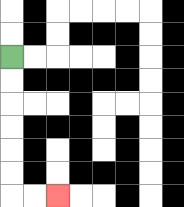{'start': '[0, 2]', 'end': '[2, 8]', 'path_directions': 'D,D,D,D,D,D,R,R', 'path_coordinates': '[[0, 2], [0, 3], [0, 4], [0, 5], [0, 6], [0, 7], [0, 8], [1, 8], [2, 8]]'}